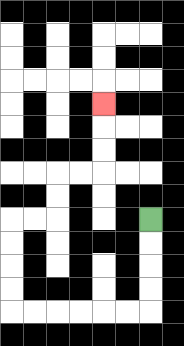{'start': '[6, 9]', 'end': '[4, 4]', 'path_directions': 'D,D,D,D,L,L,L,L,L,L,U,U,U,U,R,R,U,U,R,R,U,U,U', 'path_coordinates': '[[6, 9], [6, 10], [6, 11], [6, 12], [6, 13], [5, 13], [4, 13], [3, 13], [2, 13], [1, 13], [0, 13], [0, 12], [0, 11], [0, 10], [0, 9], [1, 9], [2, 9], [2, 8], [2, 7], [3, 7], [4, 7], [4, 6], [4, 5], [4, 4]]'}